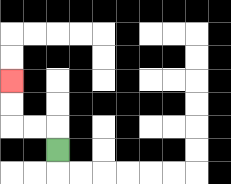{'start': '[2, 6]', 'end': '[0, 3]', 'path_directions': 'U,L,L,U,U', 'path_coordinates': '[[2, 6], [2, 5], [1, 5], [0, 5], [0, 4], [0, 3]]'}